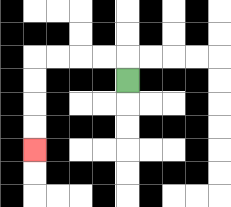{'start': '[5, 3]', 'end': '[1, 6]', 'path_directions': 'U,L,L,L,L,D,D,D,D', 'path_coordinates': '[[5, 3], [5, 2], [4, 2], [3, 2], [2, 2], [1, 2], [1, 3], [1, 4], [1, 5], [1, 6]]'}